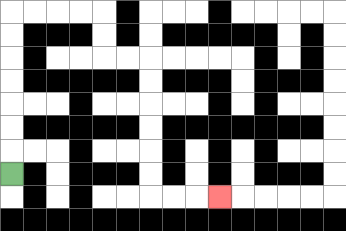{'start': '[0, 7]', 'end': '[9, 8]', 'path_directions': 'U,U,U,U,U,U,U,R,R,R,R,D,D,R,R,D,D,D,D,D,D,R,R,R', 'path_coordinates': '[[0, 7], [0, 6], [0, 5], [0, 4], [0, 3], [0, 2], [0, 1], [0, 0], [1, 0], [2, 0], [3, 0], [4, 0], [4, 1], [4, 2], [5, 2], [6, 2], [6, 3], [6, 4], [6, 5], [6, 6], [6, 7], [6, 8], [7, 8], [8, 8], [9, 8]]'}